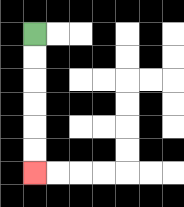{'start': '[1, 1]', 'end': '[1, 7]', 'path_directions': 'D,D,D,D,D,D', 'path_coordinates': '[[1, 1], [1, 2], [1, 3], [1, 4], [1, 5], [1, 6], [1, 7]]'}